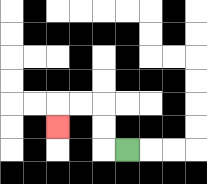{'start': '[5, 6]', 'end': '[2, 5]', 'path_directions': 'L,U,U,L,L,D', 'path_coordinates': '[[5, 6], [4, 6], [4, 5], [4, 4], [3, 4], [2, 4], [2, 5]]'}